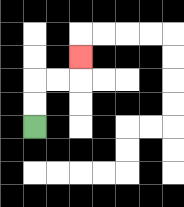{'start': '[1, 5]', 'end': '[3, 2]', 'path_directions': 'U,U,R,R,U', 'path_coordinates': '[[1, 5], [1, 4], [1, 3], [2, 3], [3, 3], [3, 2]]'}